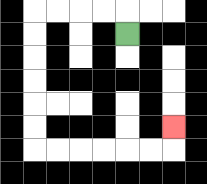{'start': '[5, 1]', 'end': '[7, 5]', 'path_directions': 'U,L,L,L,L,D,D,D,D,D,D,R,R,R,R,R,R,U', 'path_coordinates': '[[5, 1], [5, 0], [4, 0], [3, 0], [2, 0], [1, 0], [1, 1], [1, 2], [1, 3], [1, 4], [1, 5], [1, 6], [2, 6], [3, 6], [4, 6], [5, 6], [6, 6], [7, 6], [7, 5]]'}